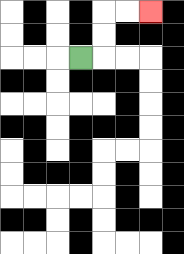{'start': '[3, 2]', 'end': '[6, 0]', 'path_directions': 'R,U,U,R,R', 'path_coordinates': '[[3, 2], [4, 2], [4, 1], [4, 0], [5, 0], [6, 0]]'}